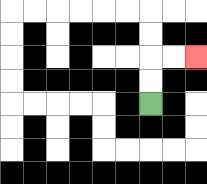{'start': '[6, 4]', 'end': '[8, 2]', 'path_directions': 'U,U,R,R', 'path_coordinates': '[[6, 4], [6, 3], [6, 2], [7, 2], [8, 2]]'}